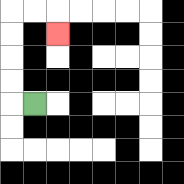{'start': '[1, 4]', 'end': '[2, 1]', 'path_directions': 'L,U,U,U,U,R,R,D', 'path_coordinates': '[[1, 4], [0, 4], [0, 3], [0, 2], [0, 1], [0, 0], [1, 0], [2, 0], [2, 1]]'}